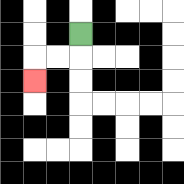{'start': '[3, 1]', 'end': '[1, 3]', 'path_directions': 'D,L,L,D', 'path_coordinates': '[[3, 1], [3, 2], [2, 2], [1, 2], [1, 3]]'}